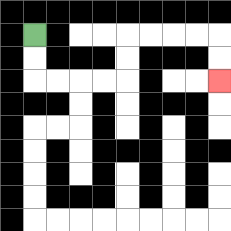{'start': '[1, 1]', 'end': '[9, 3]', 'path_directions': 'D,D,R,R,R,R,U,U,R,R,R,R,D,D', 'path_coordinates': '[[1, 1], [1, 2], [1, 3], [2, 3], [3, 3], [4, 3], [5, 3], [5, 2], [5, 1], [6, 1], [7, 1], [8, 1], [9, 1], [9, 2], [9, 3]]'}